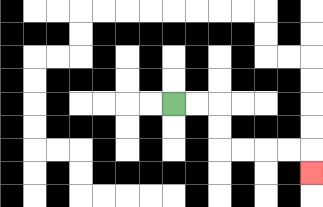{'start': '[7, 4]', 'end': '[13, 7]', 'path_directions': 'R,R,D,D,R,R,R,R,D', 'path_coordinates': '[[7, 4], [8, 4], [9, 4], [9, 5], [9, 6], [10, 6], [11, 6], [12, 6], [13, 6], [13, 7]]'}